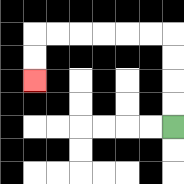{'start': '[7, 5]', 'end': '[1, 3]', 'path_directions': 'U,U,U,U,L,L,L,L,L,L,D,D', 'path_coordinates': '[[7, 5], [7, 4], [7, 3], [7, 2], [7, 1], [6, 1], [5, 1], [4, 1], [3, 1], [2, 1], [1, 1], [1, 2], [1, 3]]'}